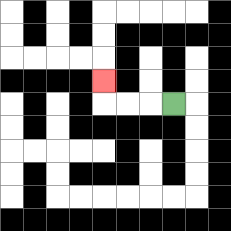{'start': '[7, 4]', 'end': '[4, 3]', 'path_directions': 'L,L,L,U', 'path_coordinates': '[[7, 4], [6, 4], [5, 4], [4, 4], [4, 3]]'}